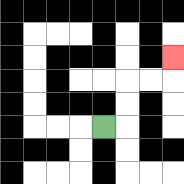{'start': '[4, 5]', 'end': '[7, 2]', 'path_directions': 'R,U,U,R,R,U', 'path_coordinates': '[[4, 5], [5, 5], [5, 4], [5, 3], [6, 3], [7, 3], [7, 2]]'}